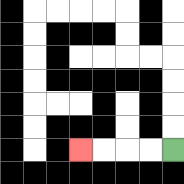{'start': '[7, 6]', 'end': '[3, 6]', 'path_directions': 'L,L,L,L', 'path_coordinates': '[[7, 6], [6, 6], [5, 6], [4, 6], [3, 6]]'}